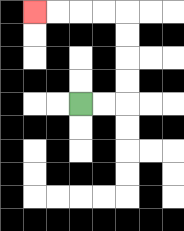{'start': '[3, 4]', 'end': '[1, 0]', 'path_directions': 'R,R,U,U,U,U,L,L,L,L', 'path_coordinates': '[[3, 4], [4, 4], [5, 4], [5, 3], [5, 2], [5, 1], [5, 0], [4, 0], [3, 0], [2, 0], [1, 0]]'}